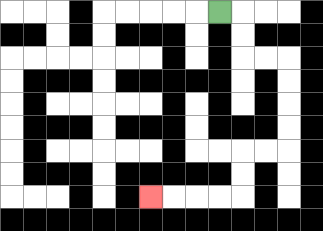{'start': '[9, 0]', 'end': '[6, 8]', 'path_directions': 'R,D,D,R,R,D,D,D,D,L,L,D,D,L,L,L,L', 'path_coordinates': '[[9, 0], [10, 0], [10, 1], [10, 2], [11, 2], [12, 2], [12, 3], [12, 4], [12, 5], [12, 6], [11, 6], [10, 6], [10, 7], [10, 8], [9, 8], [8, 8], [7, 8], [6, 8]]'}